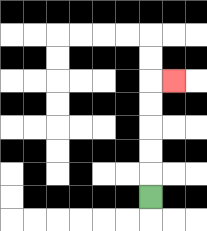{'start': '[6, 8]', 'end': '[7, 3]', 'path_directions': 'U,U,U,U,U,R', 'path_coordinates': '[[6, 8], [6, 7], [6, 6], [6, 5], [6, 4], [6, 3], [7, 3]]'}